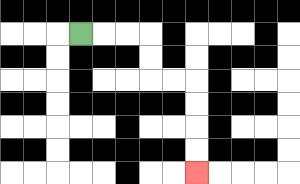{'start': '[3, 1]', 'end': '[8, 7]', 'path_directions': 'R,R,R,D,D,R,R,D,D,D,D', 'path_coordinates': '[[3, 1], [4, 1], [5, 1], [6, 1], [6, 2], [6, 3], [7, 3], [8, 3], [8, 4], [8, 5], [8, 6], [8, 7]]'}